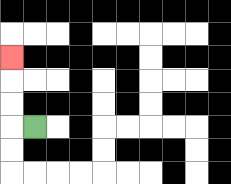{'start': '[1, 5]', 'end': '[0, 2]', 'path_directions': 'L,U,U,U', 'path_coordinates': '[[1, 5], [0, 5], [0, 4], [0, 3], [0, 2]]'}